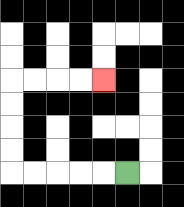{'start': '[5, 7]', 'end': '[4, 3]', 'path_directions': 'L,L,L,L,L,U,U,U,U,R,R,R,R', 'path_coordinates': '[[5, 7], [4, 7], [3, 7], [2, 7], [1, 7], [0, 7], [0, 6], [0, 5], [0, 4], [0, 3], [1, 3], [2, 3], [3, 3], [4, 3]]'}